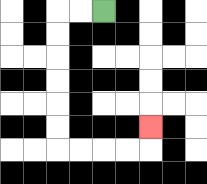{'start': '[4, 0]', 'end': '[6, 5]', 'path_directions': 'L,L,D,D,D,D,D,D,R,R,R,R,U', 'path_coordinates': '[[4, 0], [3, 0], [2, 0], [2, 1], [2, 2], [2, 3], [2, 4], [2, 5], [2, 6], [3, 6], [4, 6], [5, 6], [6, 6], [6, 5]]'}